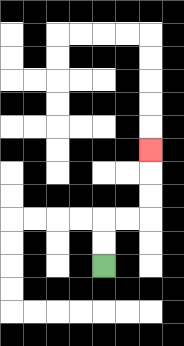{'start': '[4, 11]', 'end': '[6, 6]', 'path_directions': 'U,U,R,R,U,U,U', 'path_coordinates': '[[4, 11], [4, 10], [4, 9], [5, 9], [6, 9], [6, 8], [6, 7], [6, 6]]'}